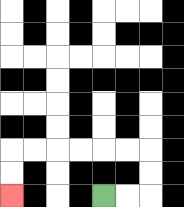{'start': '[4, 8]', 'end': '[0, 8]', 'path_directions': 'R,R,U,U,L,L,L,L,L,L,D,D', 'path_coordinates': '[[4, 8], [5, 8], [6, 8], [6, 7], [6, 6], [5, 6], [4, 6], [3, 6], [2, 6], [1, 6], [0, 6], [0, 7], [0, 8]]'}